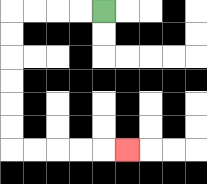{'start': '[4, 0]', 'end': '[5, 6]', 'path_directions': 'L,L,L,L,D,D,D,D,D,D,R,R,R,R,R', 'path_coordinates': '[[4, 0], [3, 0], [2, 0], [1, 0], [0, 0], [0, 1], [0, 2], [0, 3], [0, 4], [0, 5], [0, 6], [1, 6], [2, 6], [3, 6], [4, 6], [5, 6]]'}